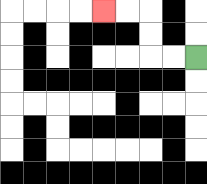{'start': '[8, 2]', 'end': '[4, 0]', 'path_directions': 'L,L,U,U,L,L', 'path_coordinates': '[[8, 2], [7, 2], [6, 2], [6, 1], [6, 0], [5, 0], [4, 0]]'}